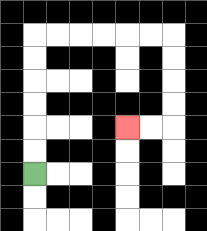{'start': '[1, 7]', 'end': '[5, 5]', 'path_directions': 'U,U,U,U,U,U,R,R,R,R,R,R,D,D,D,D,L,L', 'path_coordinates': '[[1, 7], [1, 6], [1, 5], [1, 4], [1, 3], [1, 2], [1, 1], [2, 1], [3, 1], [4, 1], [5, 1], [6, 1], [7, 1], [7, 2], [7, 3], [7, 4], [7, 5], [6, 5], [5, 5]]'}